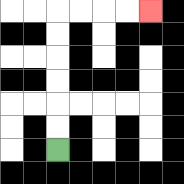{'start': '[2, 6]', 'end': '[6, 0]', 'path_directions': 'U,U,U,U,U,U,R,R,R,R', 'path_coordinates': '[[2, 6], [2, 5], [2, 4], [2, 3], [2, 2], [2, 1], [2, 0], [3, 0], [4, 0], [5, 0], [6, 0]]'}